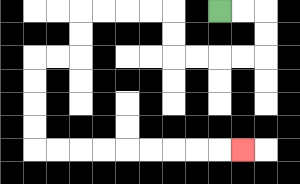{'start': '[9, 0]', 'end': '[10, 6]', 'path_directions': 'R,R,D,D,L,L,L,L,U,U,L,L,L,L,D,D,L,L,D,D,D,D,R,R,R,R,R,R,R,R,R', 'path_coordinates': '[[9, 0], [10, 0], [11, 0], [11, 1], [11, 2], [10, 2], [9, 2], [8, 2], [7, 2], [7, 1], [7, 0], [6, 0], [5, 0], [4, 0], [3, 0], [3, 1], [3, 2], [2, 2], [1, 2], [1, 3], [1, 4], [1, 5], [1, 6], [2, 6], [3, 6], [4, 6], [5, 6], [6, 6], [7, 6], [8, 6], [9, 6], [10, 6]]'}